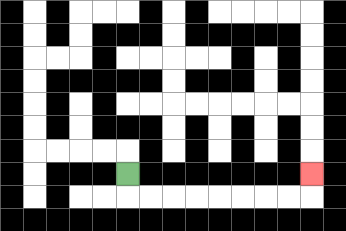{'start': '[5, 7]', 'end': '[13, 7]', 'path_directions': 'D,R,R,R,R,R,R,R,R,U', 'path_coordinates': '[[5, 7], [5, 8], [6, 8], [7, 8], [8, 8], [9, 8], [10, 8], [11, 8], [12, 8], [13, 8], [13, 7]]'}